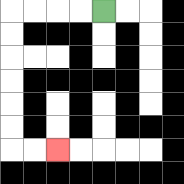{'start': '[4, 0]', 'end': '[2, 6]', 'path_directions': 'L,L,L,L,D,D,D,D,D,D,R,R', 'path_coordinates': '[[4, 0], [3, 0], [2, 0], [1, 0], [0, 0], [0, 1], [0, 2], [0, 3], [0, 4], [0, 5], [0, 6], [1, 6], [2, 6]]'}